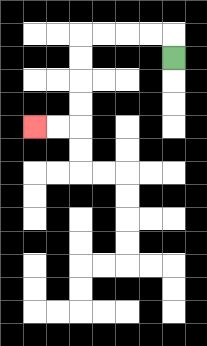{'start': '[7, 2]', 'end': '[1, 5]', 'path_directions': 'U,L,L,L,L,D,D,D,D,L,L', 'path_coordinates': '[[7, 2], [7, 1], [6, 1], [5, 1], [4, 1], [3, 1], [3, 2], [3, 3], [3, 4], [3, 5], [2, 5], [1, 5]]'}